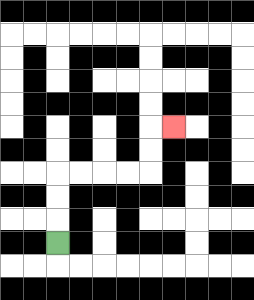{'start': '[2, 10]', 'end': '[7, 5]', 'path_directions': 'U,U,U,R,R,R,R,U,U,R', 'path_coordinates': '[[2, 10], [2, 9], [2, 8], [2, 7], [3, 7], [4, 7], [5, 7], [6, 7], [6, 6], [6, 5], [7, 5]]'}